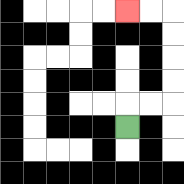{'start': '[5, 5]', 'end': '[5, 0]', 'path_directions': 'U,R,R,U,U,U,U,L,L', 'path_coordinates': '[[5, 5], [5, 4], [6, 4], [7, 4], [7, 3], [7, 2], [7, 1], [7, 0], [6, 0], [5, 0]]'}